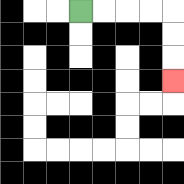{'start': '[3, 0]', 'end': '[7, 3]', 'path_directions': 'R,R,R,R,D,D,D', 'path_coordinates': '[[3, 0], [4, 0], [5, 0], [6, 0], [7, 0], [7, 1], [7, 2], [7, 3]]'}